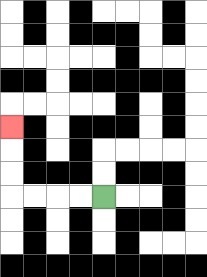{'start': '[4, 8]', 'end': '[0, 5]', 'path_directions': 'L,L,L,L,U,U,U', 'path_coordinates': '[[4, 8], [3, 8], [2, 8], [1, 8], [0, 8], [0, 7], [0, 6], [0, 5]]'}